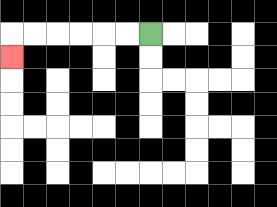{'start': '[6, 1]', 'end': '[0, 2]', 'path_directions': 'L,L,L,L,L,L,D', 'path_coordinates': '[[6, 1], [5, 1], [4, 1], [3, 1], [2, 1], [1, 1], [0, 1], [0, 2]]'}